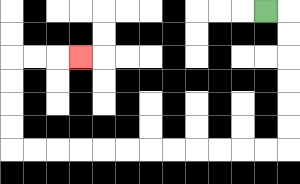{'start': '[11, 0]', 'end': '[3, 2]', 'path_directions': 'R,D,D,D,D,D,D,L,L,L,L,L,L,L,L,L,L,L,L,U,U,U,U,R,R,R', 'path_coordinates': '[[11, 0], [12, 0], [12, 1], [12, 2], [12, 3], [12, 4], [12, 5], [12, 6], [11, 6], [10, 6], [9, 6], [8, 6], [7, 6], [6, 6], [5, 6], [4, 6], [3, 6], [2, 6], [1, 6], [0, 6], [0, 5], [0, 4], [0, 3], [0, 2], [1, 2], [2, 2], [3, 2]]'}